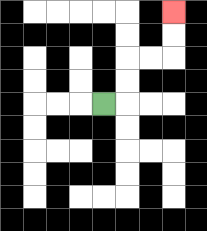{'start': '[4, 4]', 'end': '[7, 0]', 'path_directions': 'R,U,U,R,R,U,U', 'path_coordinates': '[[4, 4], [5, 4], [5, 3], [5, 2], [6, 2], [7, 2], [7, 1], [7, 0]]'}